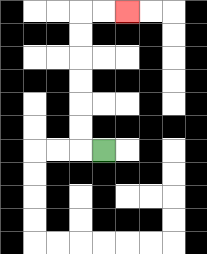{'start': '[4, 6]', 'end': '[5, 0]', 'path_directions': 'L,U,U,U,U,U,U,R,R', 'path_coordinates': '[[4, 6], [3, 6], [3, 5], [3, 4], [3, 3], [3, 2], [3, 1], [3, 0], [4, 0], [5, 0]]'}